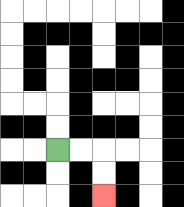{'start': '[2, 6]', 'end': '[4, 8]', 'path_directions': 'R,R,D,D', 'path_coordinates': '[[2, 6], [3, 6], [4, 6], [4, 7], [4, 8]]'}